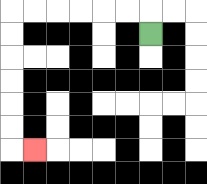{'start': '[6, 1]', 'end': '[1, 6]', 'path_directions': 'U,L,L,L,L,L,L,D,D,D,D,D,D,R', 'path_coordinates': '[[6, 1], [6, 0], [5, 0], [4, 0], [3, 0], [2, 0], [1, 0], [0, 0], [0, 1], [0, 2], [0, 3], [0, 4], [0, 5], [0, 6], [1, 6]]'}